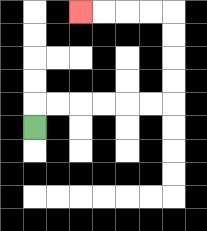{'start': '[1, 5]', 'end': '[3, 0]', 'path_directions': 'U,R,R,R,R,R,R,U,U,U,U,L,L,L,L', 'path_coordinates': '[[1, 5], [1, 4], [2, 4], [3, 4], [4, 4], [5, 4], [6, 4], [7, 4], [7, 3], [7, 2], [7, 1], [7, 0], [6, 0], [5, 0], [4, 0], [3, 0]]'}